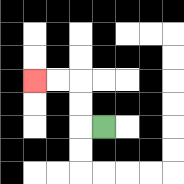{'start': '[4, 5]', 'end': '[1, 3]', 'path_directions': 'L,U,U,L,L', 'path_coordinates': '[[4, 5], [3, 5], [3, 4], [3, 3], [2, 3], [1, 3]]'}